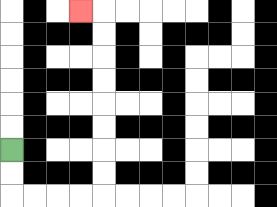{'start': '[0, 6]', 'end': '[3, 0]', 'path_directions': 'D,D,R,R,R,R,U,U,U,U,U,U,U,U,L', 'path_coordinates': '[[0, 6], [0, 7], [0, 8], [1, 8], [2, 8], [3, 8], [4, 8], [4, 7], [4, 6], [4, 5], [4, 4], [4, 3], [4, 2], [4, 1], [4, 0], [3, 0]]'}